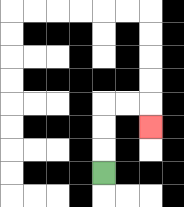{'start': '[4, 7]', 'end': '[6, 5]', 'path_directions': 'U,U,U,R,R,D', 'path_coordinates': '[[4, 7], [4, 6], [4, 5], [4, 4], [5, 4], [6, 4], [6, 5]]'}